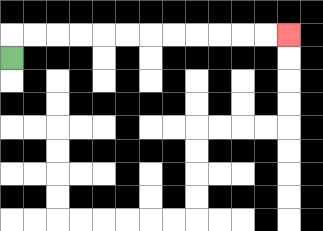{'start': '[0, 2]', 'end': '[12, 1]', 'path_directions': 'U,R,R,R,R,R,R,R,R,R,R,R,R', 'path_coordinates': '[[0, 2], [0, 1], [1, 1], [2, 1], [3, 1], [4, 1], [5, 1], [6, 1], [7, 1], [8, 1], [9, 1], [10, 1], [11, 1], [12, 1]]'}